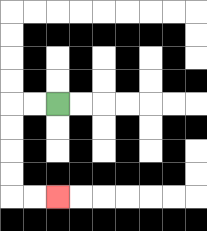{'start': '[2, 4]', 'end': '[2, 8]', 'path_directions': 'L,L,D,D,D,D,R,R', 'path_coordinates': '[[2, 4], [1, 4], [0, 4], [0, 5], [0, 6], [0, 7], [0, 8], [1, 8], [2, 8]]'}